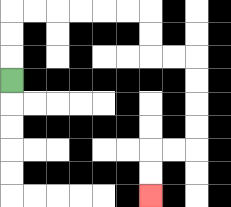{'start': '[0, 3]', 'end': '[6, 8]', 'path_directions': 'U,U,U,R,R,R,R,R,R,D,D,R,R,D,D,D,D,L,L,D,D', 'path_coordinates': '[[0, 3], [0, 2], [0, 1], [0, 0], [1, 0], [2, 0], [3, 0], [4, 0], [5, 0], [6, 0], [6, 1], [6, 2], [7, 2], [8, 2], [8, 3], [8, 4], [8, 5], [8, 6], [7, 6], [6, 6], [6, 7], [6, 8]]'}